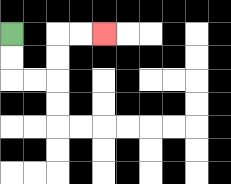{'start': '[0, 1]', 'end': '[4, 1]', 'path_directions': 'D,D,R,R,U,U,R,R', 'path_coordinates': '[[0, 1], [0, 2], [0, 3], [1, 3], [2, 3], [2, 2], [2, 1], [3, 1], [4, 1]]'}